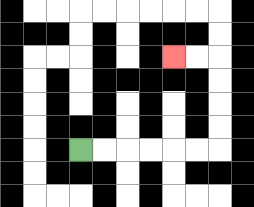{'start': '[3, 6]', 'end': '[7, 2]', 'path_directions': 'R,R,R,R,R,R,U,U,U,U,L,L', 'path_coordinates': '[[3, 6], [4, 6], [5, 6], [6, 6], [7, 6], [8, 6], [9, 6], [9, 5], [9, 4], [9, 3], [9, 2], [8, 2], [7, 2]]'}